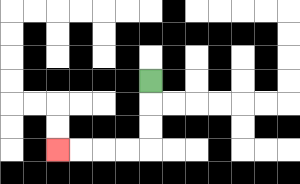{'start': '[6, 3]', 'end': '[2, 6]', 'path_directions': 'D,D,D,L,L,L,L', 'path_coordinates': '[[6, 3], [6, 4], [6, 5], [6, 6], [5, 6], [4, 6], [3, 6], [2, 6]]'}